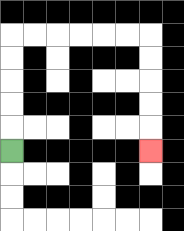{'start': '[0, 6]', 'end': '[6, 6]', 'path_directions': 'U,U,U,U,U,R,R,R,R,R,R,D,D,D,D,D', 'path_coordinates': '[[0, 6], [0, 5], [0, 4], [0, 3], [0, 2], [0, 1], [1, 1], [2, 1], [3, 1], [4, 1], [5, 1], [6, 1], [6, 2], [6, 3], [6, 4], [6, 5], [6, 6]]'}